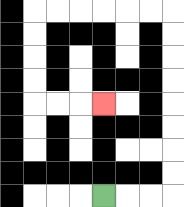{'start': '[4, 8]', 'end': '[4, 4]', 'path_directions': 'R,R,R,U,U,U,U,U,U,U,U,L,L,L,L,L,L,D,D,D,D,R,R,R', 'path_coordinates': '[[4, 8], [5, 8], [6, 8], [7, 8], [7, 7], [7, 6], [7, 5], [7, 4], [7, 3], [7, 2], [7, 1], [7, 0], [6, 0], [5, 0], [4, 0], [3, 0], [2, 0], [1, 0], [1, 1], [1, 2], [1, 3], [1, 4], [2, 4], [3, 4], [4, 4]]'}